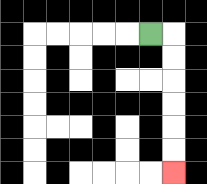{'start': '[6, 1]', 'end': '[7, 7]', 'path_directions': 'R,D,D,D,D,D,D', 'path_coordinates': '[[6, 1], [7, 1], [7, 2], [7, 3], [7, 4], [7, 5], [7, 6], [7, 7]]'}